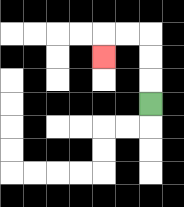{'start': '[6, 4]', 'end': '[4, 2]', 'path_directions': 'U,U,U,L,L,D', 'path_coordinates': '[[6, 4], [6, 3], [6, 2], [6, 1], [5, 1], [4, 1], [4, 2]]'}